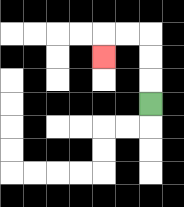{'start': '[6, 4]', 'end': '[4, 2]', 'path_directions': 'U,U,U,L,L,D', 'path_coordinates': '[[6, 4], [6, 3], [6, 2], [6, 1], [5, 1], [4, 1], [4, 2]]'}